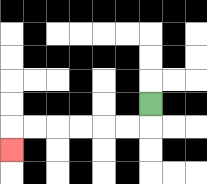{'start': '[6, 4]', 'end': '[0, 6]', 'path_directions': 'D,L,L,L,L,L,L,D', 'path_coordinates': '[[6, 4], [6, 5], [5, 5], [4, 5], [3, 5], [2, 5], [1, 5], [0, 5], [0, 6]]'}